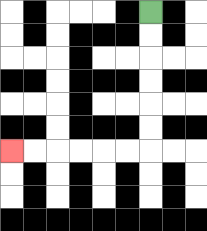{'start': '[6, 0]', 'end': '[0, 6]', 'path_directions': 'D,D,D,D,D,D,L,L,L,L,L,L', 'path_coordinates': '[[6, 0], [6, 1], [6, 2], [6, 3], [6, 4], [6, 5], [6, 6], [5, 6], [4, 6], [3, 6], [2, 6], [1, 6], [0, 6]]'}